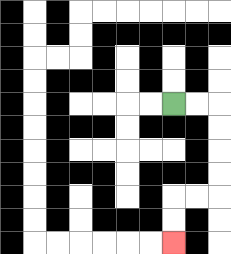{'start': '[7, 4]', 'end': '[7, 10]', 'path_directions': 'R,R,D,D,D,D,L,L,D,D', 'path_coordinates': '[[7, 4], [8, 4], [9, 4], [9, 5], [9, 6], [9, 7], [9, 8], [8, 8], [7, 8], [7, 9], [7, 10]]'}